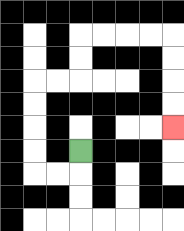{'start': '[3, 6]', 'end': '[7, 5]', 'path_directions': 'D,L,L,U,U,U,U,R,R,U,U,R,R,R,R,D,D,D,D', 'path_coordinates': '[[3, 6], [3, 7], [2, 7], [1, 7], [1, 6], [1, 5], [1, 4], [1, 3], [2, 3], [3, 3], [3, 2], [3, 1], [4, 1], [5, 1], [6, 1], [7, 1], [7, 2], [7, 3], [7, 4], [7, 5]]'}